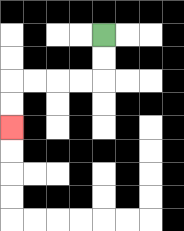{'start': '[4, 1]', 'end': '[0, 5]', 'path_directions': 'D,D,L,L,L,L,D,D', 'path_coordinates': '[[4, 1], [4, 2], [4, 3], [3, 3], [2, 3], [1, 3], [0, 3], [0, 4], [0, 5]]'}